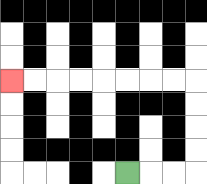{'start': '[5, 7]', 'end': '[0, 3]', 'path_directions': 'R,R,R,U,U,U,U,L,L,L,L,L,L,L,L', 'path_coordinates': '[[5, 7], [6, 7], [7, 7], [8, 7], [8, 6], [8, 5], [8, 4], [8, 3], [7, 3], [6, 3], [5, 3], [4, 3], [3, 3], [2, 3], [1, 3], [0, 3]]'}